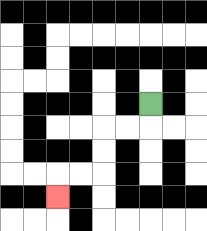{'start': '[6, 4]', 'end': '[2, 8]', 'path_directions': 'D,L,L,D,D,L,L,D', 'path_coordinates': '[[6, 4], [6, 5], [5, 5], [4, 5], [4, 6], [4, 7], [3, 7], [2, 7], [2, 8]]'}